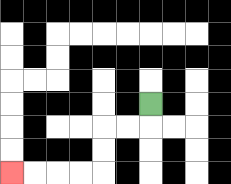{'start': '[6, 4]', 'end': '[0, 7]', 'path_directions': 'D,L,L,D,D,L,L,L,L', 'path_coordinates': '[[6, 4], [6, 5], [5, 5], [4, 5], [4, 6], [4, 7], [3, 7], [2, 7], [1, 7], [0, 7]]'}